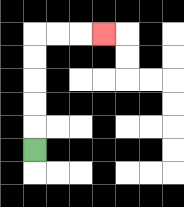{'start': '[1, 6]', 'end': '[4, 1]', 'path_directions': 'U,U,U,U,U,R,R,R', 'path_coordinates': '[[1, 6], [1, 5], [1, 4], [1, 3], [1, 2], [1, 1], [2, 1], [3, 1], [4, 1]]'}